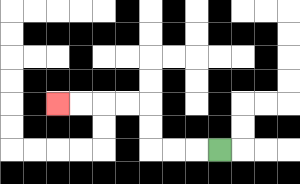{'start': '[9, 6]', 'end': '[2, 4]', 'path_directions': 'L,L,L,U,U,L,L,L,L', 'path_coordinates': '[[9, 6], [8, 6], [7, 6], [6, 6], [6, 5], [6, 4], [5, 4], [4, 4], [3, 4], [2, 4]]'}